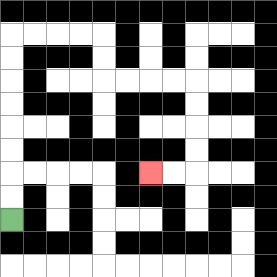{'start': '[0, 9]', 'end': '[6, 7]', 'path_directions': 'U,U,U,U,U,U,U,U,R,R,R,R,D,D,R,R,R,R,D,D,D,D,L,L', 'path_coordinates': '[[0, 9], [0, 8], [0, 7], [0, 6], [0, 5], [0, 4], [0, 3], [0, 2], [0, 1], [1, 1], [2, 1], [3, 1], [4, 1], [4, 2], [4, 3], [5, 3], [6, 3], [7, 3], [8, 3], [8, 4], [8, 5], [8, 6], [8, 7], [7, 7], [6, 7]]'}